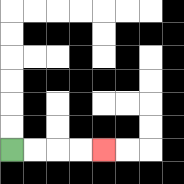{'start': '[0, 6]', 'end': '[4, 6]', 'path_directions': 'R,R,R,R', 'path_coordinates': '[[0, 6], [1, 6], [2, 6], [3, 6], [4, 6]]'}